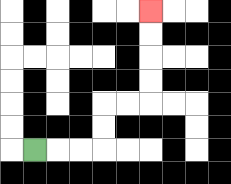{'start': '[1, 6]', 'end': '[6, 0]', 'path_directions': 'R,R,R,U,U,R,R,U,U,U,U', 'path_coordinates': '[[1, 6], [2, 6], [3, 6], [4, 6], [4, 5], [4, 4], [5, 4], [6, 4], [6, 3], [6, 2], [6, 1], [6, 0]]'}